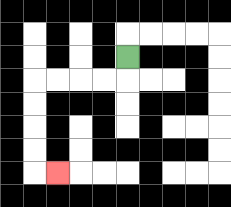{'start': '[5, 2]', 'end': '[2, 7]', 'path_directions': 'D,L,L,L,L,D,D,D,D,R', 'path_coordinates': '[[5, 2], [5, 3], [4, 3], [3, 3], [2, 3], [1, 3], [1, 4], [1, 5], [1, 6], [1, 7], [2, 7]]'}